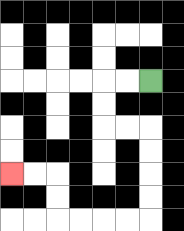{'start': '[6, 3]', 'end': '[0, 7]', 'path_directions': 'L,L,D,D,R,R,D,D,D,D,L,L,L,L,U,U,L,L', 'path_coordinates': '[[6, 3], [5, 3], [4, 3], [4, 4], [4, 5], [5, 5], [6, 5], [6, 6], [6, 7], [6, 8], [6, 9], [5, 9], [4, 9], [3, 9], [2, 9], [2, 8], [2, 7], [1, 7], [0, 7]]'}